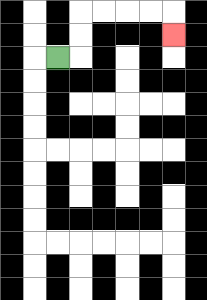{'start': '[2, 2]', 'end': '[7, 1]', 'path_directions': 'R,U,U,R,R,R,R,D', 'path_coordinates': '[[2, 2], [3, 2], [3, 1], [3, 0], [4, 0], [5, 0], [6, 0], [7, 0], [7, 1]]'}